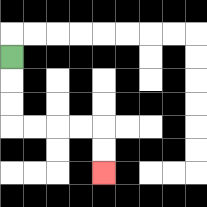{'start': '[0, 2]', 'end': '[4, 7]', 'path_directions': 'D,D,D,R,R,R,R,D,D', 'path_coordinates': '[[0, 2], [0, 3], [0, 4], [0, 5], [1, 5], [2, 5], [3, 5], [4, 5], [4, 6], [4, 7]]'}